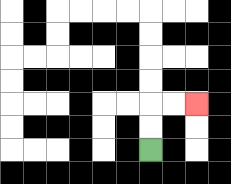{'start': '[6, 6]', 'end': '[8, 4]', 'path_directions': 'U,U,R,R', 'path_coordinates': '[[6, 6], [6, 5], [6, 4], [7, 4], [8, 4]]'}